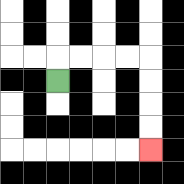{'start': '[2, 3]', 'end': '[6, 6]', 'path_directions': 'U,R,R,R,R,D,D,D,D', 'path_coordinates': '[[2, 3], [2, 2], [3, 2], [4, 2], [5, 2], [6, 2], [6, 3], [6, 4], [6, 5], [6, 6]]'}